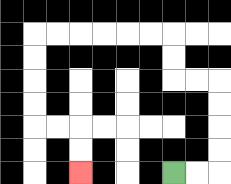{'start': '[7, 7]', 'end': '[3, 7]', 'path_directions': 'R,R,U,U,U,U,L,L,U,U,L,L,L,L,L,L,D,D,D,D,R,R,D,D', 'path_coordinates': '[[7, 7], [8, 7], [9, 7], [9, 6], [9, 5], [9, 4], [9, 3], [8, 3], [7, 3], [7, 2], [7, 1], [6, 1], [5, 1], [4, 1], [3, 1], [2, 1], [1, 1], [1, 2], [1, 3], [1, 4], [1, 5], [2, 5], [3, 5], [3, 6], [3, 7]]'}